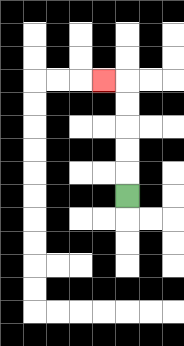{'start': '[5, 8]', 'end': '[4, 3]', 'path_directions': 'U,U,U,U,U,L', 'path_coordinates': '[[5, 8], [5, 7], [5, 6], [5, 5], [5, 4], [5, 3], [4, 3]]'}